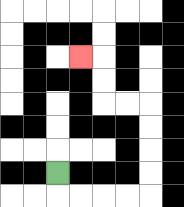{'start': '[2, 7]', 'end': '[3, 2]', 'path_directions': 'D,R,R,R,R,U,U,U,U,L,L,U,U,L', 'path_coordinates': '[[2, 7], [2, 8], [3, 8], [4, 8], [5, 8], [6, 8], [6, 7], [6, 6], [6, 5], [6, 4], [5, 4], [4, 4], [4, 3], [4, 2], [3, 2]]'}